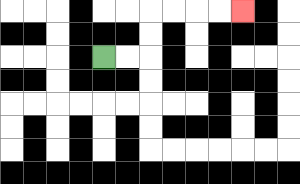{'start': '[4, 2]', 'end': '[10, 0]', 'path_directions': 'R,R,U,U,R,R,R,R', 'path_coordinates': '[[4, 2], [5, 2], [6, 2], [6, 1], [6, 0], [7, 0], [8, 0], [9, 0], [10, 0]]'}